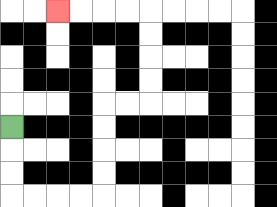{'start': '[0, 5]', 'end': '[2, 0]', 'path_directions': 'D,D,D,R,R,R,R,U,U,U,U,R,R,U,U,U,U,L,L,L,L', 'path_coordinates': '[[0, 5], [0, 6], [0, 7], [0, 8], [1, 8], [2, 8], [3, 8], [4, 8], [4, 7], [4, 6], [4, 5], [4, 4], [5, 4], [6, 4], [6, 3], [6, 2], [6, 1], [6, 0], [5, 0], [4, 0], [3, 0], [2, 0]]'}